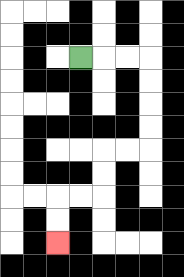{'start': '[3, 2]', 'end': '[2, 10]', 'path_directions': 'R,R,R,D,D,D,D,L,L,D,D,L,L,D,D', 'path_coordinates': '[[3, 2], [4, 2], [5, 2], [6, 2], [6, 3], [6, 4], [6, 5], [6, 6], [5, 6], [4, 6], [4, 7], [4, 8], [3, 8], [2, 8], [2, 9], [2, 10]]'}